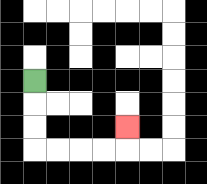{'start': '[1, 3]', 'end': '[5, 5]', 'path_directions': 'D,D,D,R,R,R,R,U', 'path_coordinates': '[[1, 3], [1, 4], [1, 5], [1, 6], [2, 6], [3, 6], [4, 6], [5, 6], [5, 5]]'}